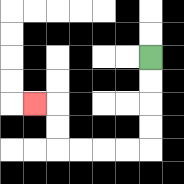{'start': '[6, 2]', 'end': '[1, 4]', 'path_directions': 'D,D,D,D,L,L,L,L,U,U,L', 'path_coordinates': '[[6, 2], [6, 3], [6, 4], [6, 5], [6, 6], [5, 6], [4, 6], [3, 6], [2, 6], [2, 5], [2, 4], [1, 4]]'}